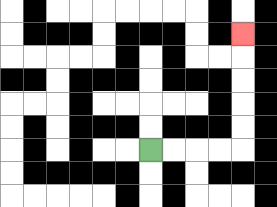{'start': '[6, 6]', 'end': '[10, 1]', 'path_directions': 'R,R,R,R,U,U,U,U,U', 'path_coordinates': '[[6, 6], [7, 6], [8, 6], [9, 6], [10, 6], [10, 5], [10, 4], [10, 3], [10, 2], [10, 1]]'}